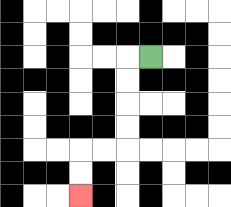{'start': '[6, 2]', 'end': '[3, 8]', 'path_directions': 'L,D,D,D,D,L,L,D,D', 'path_coordinates': '[[6, 2], [5, 2], [5, 3], [5, 4], [5, 5], [5, 6], [4, 6], [3, 6], [3, 7], [3, 8]]'}